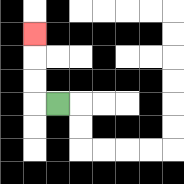{'start': '[2, 4]', 'end': '[1, 1]', 'path_directions': 'L,U,U,U', 'path_coordinates': '[[2, 4], [1, 4], [1, 3], [1, 2], [1, 1]]'}